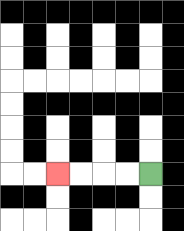{'start': '[6, 7]', 'end': '[2, 7]', 'path_directions': 'L,L,L,L', 'path_coordinates': '[[6, 7], [5, 7], [4, 7], [3, 7], [2, 7]]'}